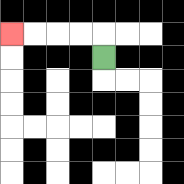{'start': '[4, 2]', 'end': '[0, 1]', 'path_directions': 'U,L,L,L,L', 'path_coordinates': '[[4, 2], [4, 1], [3, 1], [2, 1], [1, 1], [0, 1]]'}